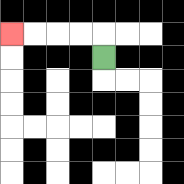{'start': '[4, 2]', 'end': '[0, 1]', 'path_directions': 'U,L,L,L,L', 'path_coordinates': '[[4, 2], [4, 1], [3, 1], [2, 1], [1, 1], [0, 1]]'}